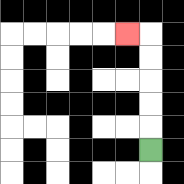{'start': '[6, 6]', 'end': '[5, 1]', 'path_directions': 'U,U,U,U,U,L', 'path_coordinates': '[[6, 6], [6, 5], [6, 4], [6, 3], [6, 2], [6, 1], [5, 1]]'}